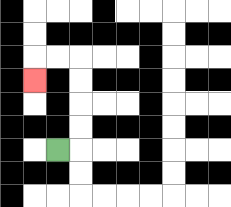{'start': '[2, 6]', 'end': '[1, 3]', 'path_directions': 'R,U,U,U,U,L,L,D', 'path_coordinates': '[[2, 6], [3, 6], [3, 5], [3, 4], [3, 3], [3, 2], [2, 2], [1, 2], [1, 3]]'}